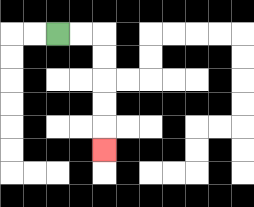{'start': '[2, 1]', 'end': '[4, 6]', 'path_directions': 'R,R,D,D,D,D,D', 'path_coordinates': '[[2, 1], [3, 1], [4, 1], [4, 2], [4, 3], [4, 4], [4, 5], [4, 6]]'}